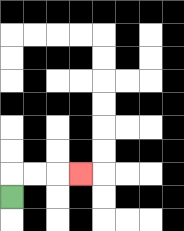{'start': '[0, 8]', 'end': '[3, 7]', 'path_directions': 'U,R,R,R', 'path_coordinates': '[[0, 8], [0, 7], [1, 7], [2, 7], [3, 7]]'}